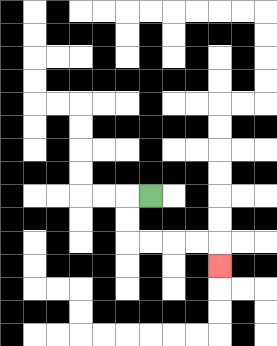{'start': '[6, 8]', 'end': '[9, 11]', 'path_directions': 'L,D,D,R,R,R,R,D', 'path_coordinates': '[[6, 8], [5, 8], [5, 9], [5, 10], [6, 10], [7, 10], [8, 10], [9, 10], [9, 11]]'}